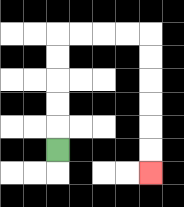{'start': '[2, 6]', 'end': '[6, 7]', 'path_directions': 'U,U,U,U,U,R,R,R,R,D,D,D,D,D,D', 'path_coordinates': '[[2, 6], [2, 5], [2, 4], [2, 3], [2, 2], [2, 1], [3, 1], [4, 1], [5, 1], [6, 1], [6, 2], [6, 3], [6, 4], [6, 5], [6, 6], [6, 7]]'}